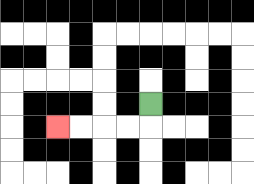{'start': '[6, 4]', 'end': '[2, 5]', 'path_directions': 'D,L,L,L,L', 'path_coordinates': '[[6, 4], [6, 5], [5, 5], [4, 5], [3, 5], [2, 5]]'}